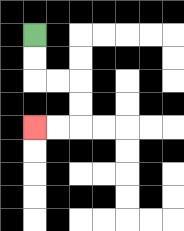{'start': '[1, 1]', 'end': '[1, 5]', 'path_directions': 'D,D,R,R,D,D,L,L', 'path_coordinates': '[[1, 1], [1, 2], [1, 3], [2, 3], [3, 3], [3, 4], [3, 5], [2, 5], [1, 5]]'}